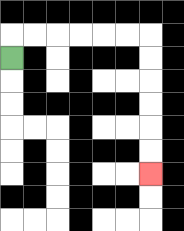{'start': '[0, 2]', 'end': '[6, 7]', 'path_directions': 'U,R,R,R,R,R,R,D,D,D,D,D,D', 'path_coordinates': '[[0, 2], [0, 1], [1, 1], [2, 1], [3, 1], [4, 1], [5, 1], [6, 1], [6, 2], [6, 3], [6, 4], [6, 5], [6, 6], [6, 7]]'}